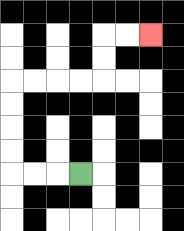{'start': '[3, 7]', 'end': '[6, 1]', 'path_directions': 'L,L,L,U,U,U,U,R,R,R,R,U,U,R,R', 'path_coordinates': '[[3, 7], [2, 7], [1, 7], [0, 7], [0, 6], [0, 5], [0, 4], [0, 3], [1, 3], [2, 3], [3, 3], [4, 3], [4, 2], [4, 1], [5, 1], [6, 1]]'}